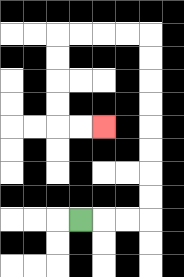{'start': '[3, 9]', 'end': '[4, 5]', 'path_directions': 'R,R,R,U,U,U,U,U,U,U,U,L,L,L,L,D,D,D,D,R,R', 'path_coordinates': '[[3, 9], [4, 9], [5, 9], [6, 9], [6, 8], [6, 7], [6, 6], [6, 5], [6, 4], [6, 3], [6, 2], [6, 1], [5, 1], [4, 1], [3, 1], [2, 1], [2, 2], [2, 3], [2, 4], [2, 5], [3, 5], [4, 5]]'}